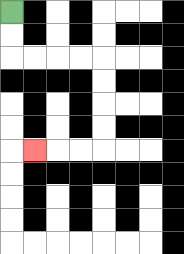{'start': '[0, 0]', 'end': '[1, 6]', 'path_directions': 'D,D,R,R,R,R,D,D,D,D,L,L,L', 'path_coordinates': '[[0, 0], [0, 1], [0, 2], [1, 2], [2, 2], [3, 2], [4, 2], [4, 3], [4, 4], [4, 5], [4, 6], [3, 6], [2, 6], [1, 6]]'}